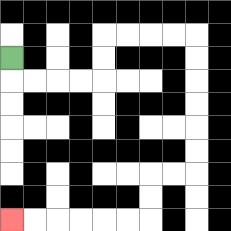{'start': '[0, 2]', 'end': '[0, 9]', 'path_directions': 'D,R,R,R,R,U,U,R,R,R,R,D,D,D,D,D,D,L,L,D,D,L,L,L,L,L,L', 'path_coordinates': '[[0, 2], [0, 3], [1, 3], [2, 3], [3, 3], [4, 3], [4, 2], [4, 1], [5, 1], [6, 1], [7, 1], [8, 1], [8, 2], [8, 3], [8, 4], [8, 5], [8, 6], [8, 7], [7, 7], [6, 7], [6, 8], [6, 9], [5, 9], [4, 9], [3, 9], [2, 9], [1, 9], [0, 9]]'}